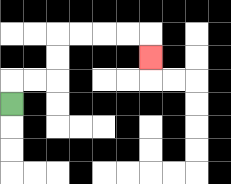{'start': '[0, 4]', 'end': '[6, 2]', 'path_directions': 'U,R,R,U,U,R,R,R,R,D', 'path_coordinates': '[[0, 4], [0, 3], [1, 3], [2, 3], [2, 2], [2, 1], [3, 1], [4, 1], [5, 1], [6, 1], [6, 2]]'}